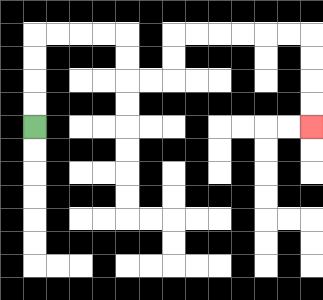{'start': '[1, 5]', 'end': '[13, 5]', 'path_directions': 'U,U,U,U,R,R,R,R,D,D,R,R,U,U,R,R,R,R,R,R,D,D,D,D', 'path_coordinates': '[[1, 5], [1, 4], [1, 3], [1, 2], [1, 1], [2, 1], [3, 1], [4, 1], [5, 1], [5, 2], [5, 3], [6, 3], [7, 3], [7, 2], [7, 1], [8, 1], [9, 1], [10, 1], [11, 1], [12, 1], [13, 1], [13, 2], [13, 3], [13, 4], [13, 5]]'}